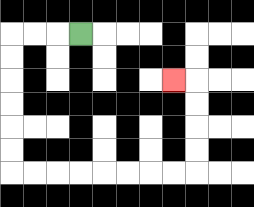{'start': '[3, 1]', 'end': '[7, 3]', 'path_directions': 'L,L,L,D,D,D,D,D,D,R,R,R,R,R,R,R,R,U,U,U,U,L', 'path_coordinates': '[[3, 1], [2, 1], [1, 1], [0, 1], [0, 2], [0, 3], [0, 4], [0, 5], [0, 6], [0, 7], [1, 7], [2, 7], [3, 7], [4, 7], [5, 7], [6, 7], [7, 7], [8, 7], [8, 6], [8, 5], [8, 4], [8, 3], [7, 3]]'}